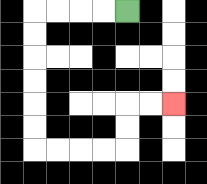{'start': '[5, 0]', 'end': '[7, 4]', 'path_directions': 'L,L,L,L,D,D,D,D,D,D,R,R,R,R,U,U,R,R', 'path_coordinates': '[[5, 0], [4, 0], [3, 0], [2, 0], [1, 0], [1, 1], [1, 2], [1, 3], [1, 4], [1, 5], [1, 6], [2, 6], [3, 6], [4, 6], [5, 6], [5, 5], [5, 4], [6, 4], [7, 4]]'}